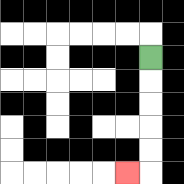{'start': '[6, 2]', 'end': '[5, 7]', 'path_directions': 'D,D,D,D,D,L', 'path_coordinates': '[[6, 2], [6, 3], [6, 4], [6, 5], [6, 6], [6, 7], [5, 7]]'}